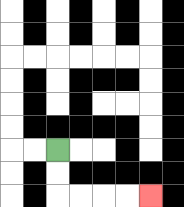{'start': '[2, 6]', 'end': '[6, 8]', 'path_directions': 'D,D,R,R,R,R', 'path_coordinates': '[[2, 6], [2, 7], [2, 8], [3, 8], [4, 8], [5, 8], [6, 8]]'}